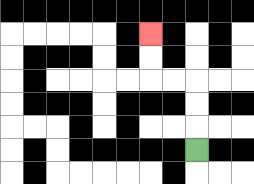{'start': '[8, 6]', 'end': '[6, 1]', 'path_directions': 'U,U,U,L,L,U,U', 'path_coordinates': '[[8, 6], [8, 5], [8, 4], [8, 3], [7, 3], [6, 3], [6, 2], [6, 1]]'}